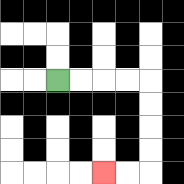{'start': '[2, 3]', 'end': '[4, 7]', 'path_directions': 'R,R,R,R,D,D,D,D,L,L', 'path_coordinates': '[[2, 3], [3, 3], [4, 3], [5, 3], [6, 3], [6, 4], [6, 5], [6, 6], [6, 7], [5, 7], [4, 7]]'}